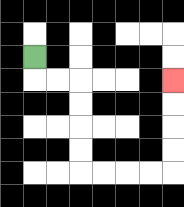{'start': '[1, 2]', 'end': '[7, 3]', 'path_directions': 'D,R,R,D,D,D,D,R,R,R,R,U,U,U,U', 'path_coordinates': '[[1, 2], [1, 3], [2, 3], [3, 3], [3, 4], [3, 5], [3, 6], [3, 7], [4, 7], [5, 7], [6, 7], [7, 7], [7, 6], [7, 5], [7, 4], [7, 3]]'}